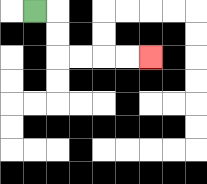{'start': '[1, 0]', 'end': '[6, 2]', 'path_directions': 'R,D,D,R,R,R,R', 'path_coordinates': '[[1, 0], [2, 0], [2, 1], [2, 2], [3, 2], [4, 2], [5, 2], [6, 2]]'}